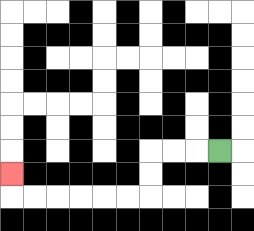{'start': '[9, 6]', 'end': '[0, 7]', 'path_directions': 'L,L,L,D,D,L,L,L,L,L,L,U', 'path_coordinates': '[[9, 6], [8, 6], [7, 6], [6, 6], [6, 7], [6, 8], [5, 8], [4, 8], [3, 8], [2, 8], [1, 8], [0, 8], [0, 7]]'}